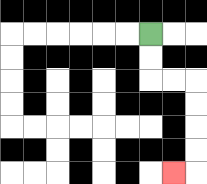{'start': '[6, 1]', 'end': '[7, 7]', 'path_directions': 'D,D,R,R,D,D,D,D,L', 'path_coordinates': '[[6, 1], [6, 2], [6, 3], [7, 3], [8, 3], [8, 4], [8, 5], [8, 6], [8, 7], [7, 7]]'}